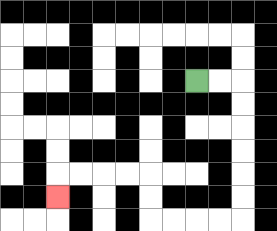{'start': '[8, 3]', 'end': '[2, 8]', 'path_directions': 'R,R,D,D,D,D,D,D,L,L,L,L,U,U,L,L,L,L,D', 'path_coordinates': '[[8, 3], [9, 3], [10, 3], [10, 4], [10, 5], [10, 6], [10, 7], [10, 8], [10, 9], [9, 9], [8, 9], [7, 9], [6, 9], [6, 8], [6, 7], [5, 7], [4, 7], [3, 7], [2, 7], [2, 8]]'}